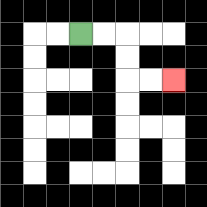{'start': '[3, 1]', 'end': '[7, 3]', 'path_directions': 'R,R,D,D,R,R', 'path_coordinates': '[[3, 1], [4, 1], [5, 1], [5, 2], [5, 3], [6, 3], [7, 3]]'}